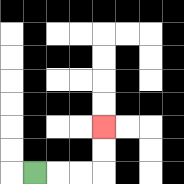{'start': '[1, 7]', 'end': '[4, 5]', 'path_directions': 'R,R,R,U,U', 'path_coordinates': '[[1, 7], [2, 7], [3, 7], [4, 7], [4, 6], [4, 5]]'}